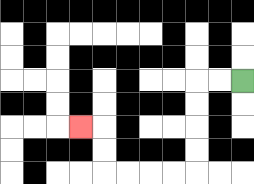{'start': '[10, 3]', 'end': '[3, 5]', 'path_directions': 'L,L,D,D,D,D,L,L,L,L,U,U,L', 'path_coordinates': '[[10, 3], [9, 3], [8, 3], [8, 4], [8, 5], [8, 6], [8, 7], [7, 7], [6, 7], [5, 7], [4, 7], [4, 6], [4, 5], [3, 5]]'}